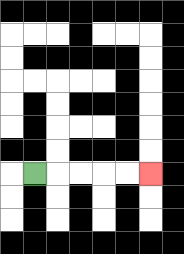{'start': '[1, 7]', 'end': '[6, 7]', 'path_directions': 'R,R,R,R,R', 'path_coordinates': '[[1, 7], [2, 7], [3, 7], [4, 7], [5, 7], [6, 7]]'}